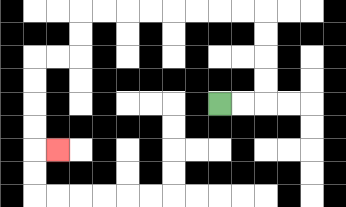{'start': '[9, 4]', 'end': '[2, 6]', 'path_directions': 'R,R,U,U,U,U,L,L,L,L,L,L,L,L,D,D,L,L,D,D,D,D,R', 'path_coordinates': '[[9, 4], [10, 4], [11, 4], [11, 3], [11, 2], [11, 1], [11, 0], [10, 0], [9, 0], [8, 0], [7, 0], [6, 0], [5, 0], [4, 0], [3, 0], [3, 1], [3, 2], [2, 2], [1, 2], [1, 3], [1, 4], [1, 5], [1, 6], [2, 6]]'}